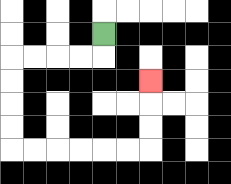{'start': '[4, 1]', 'end': '[6, 3]', 'path_directions': 'D,L,L,L,L,D,D,D,D,R,R,R,R,R,R,U,U,U', 'path_coordinates': '[[4, 1], [4, 2], [3, 2], [2, 2], [1, 2], [0, 2], [0, 3], [0, 4], [0, 5], [0, 6], [1, 6], [2, 6], [3, 6], [4, 6], [5, 6], [6, 6], [6, 5], [6, 4], [6, 3]]'}